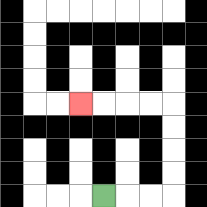{'start': '[4, 8]', 'end': '[3, 4]', 'path_directions': 'R,R,R,U,U,U,U,L,L,L,L', 'path_coordinates': '[[4, 8], [5, 8], [6, 8], [7, 8], [7, 7], [7, 6], [7, 5], [7, 4], [6, 4], [5, 4], [4, 4], [3, 4]]'}